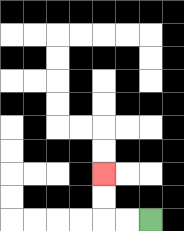{'start': '[6, 9]', 'end': '[4, 7]', 'path_directions': 'L,L,U,U', 'path_coordinates': '[[6, 9], [5, 9], [4, 9], [4, 8], [4, 7]]'}